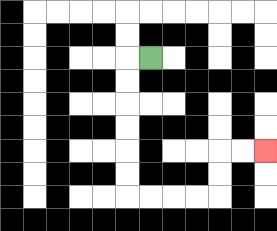{'start': '[6, 2]', 'end': '[11, 6]', 'path_directions': 'L,D,D,D,D,D,D,R,R,R,R,U,U,R,R', 'path_coordinates': '[[6, 2], [5, 2], [5, 3], [5, 4], [5, 5], [5, 6], [5, 7], [5, 8], [6, 8], [7, 8], [8, 8], [9, 8], [9, 7], [9, 6], [10, 6], [11, 6]]'}